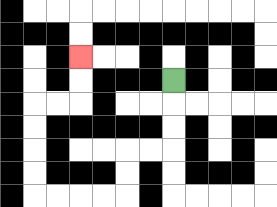{'start': '[7, 3]', 'end': '[3, 2]', 'path_directions': 'D,D,D,L,L,D,D,L,L,L,L,U,U,U,U,R,R,U,U', 'path_coordinates': '[[7, 3], [7, 4], [7, 5], [7, 6], [6, 6], [5, 6], [5, 7], [5, 8], [4, 8], [3, 8], [2, 8], [1, 8], [1, 7], [1, 6], [1, 5], [1, 4], [2, 4], [3, 4], [3, 3], [3, 2]]'}